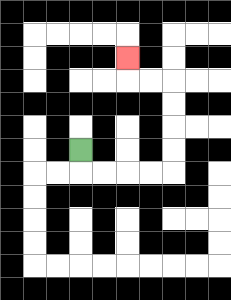{'start': '[3, 6]', 'end': '[5, 2]', 'path_directions': 'D,R,R,R,R,U,U,U,U,L,L,U', 'path_coordinates': '[[3, 6], [3, 7], [4, 7], [5, 7], [6, 7], [7, 7], [7, 6], [7, 5], [7, 4], [7, 3], [6, 3], [5, 3], [5, 2]]'}